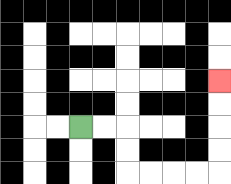{'start': '[3, 5]', 'end': '[9, 3]', 'path_directions': 'R,R,D,D,R,R,R,R,U,U,U,U', 'path_coordinates': '[[3, 5], [4, 5], [5, 5], [5, 6], [5, 7], [6, 7], [7, 7], [8, 7], [9, 7], [9, 6], [9, 5], [9, 4], [9, 3]]'}